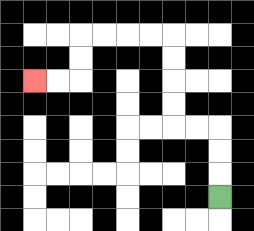{'start': '[9, 8]', 'end': '[1, 3]', 'path_directions': 'U,U,U,L,L,U,U,U,U,L,L,L,L,D,D,L,L', 'path_coordinates': '[[9, 8], [9, 7], [9, 6], [9, 5], [8, 5], [7, 5], [7, 4], [7, 3], [7, 2], [7, 1], [6, 1], [5, 1], [4, 1], [3, 1], [3, 2], [3, 3], [2, 3], [1, 3]]'}